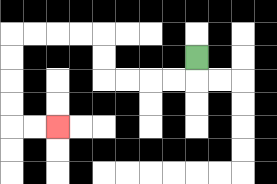{'start': '[8, 2]', 'end': '[2, 5]', 'path_directions': 'D,L,L,L,L,U,U,L,L,L,L,D,D,D,D,R,R', 'path_coordinates': '[[8, 2], [8, 3], [7, 3], [6, 3], [5, 3], [4, 3], [4, 2], [4, 1], [3, 1], [2, 1], [1, 1], [0, 1], [0, 2], [0, 3], [0, 4], [0, 5], [1, 5], [2, 5]]'}